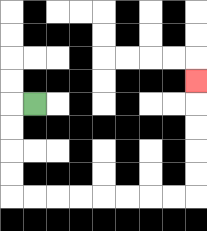{'start': '[1, 4]', 'end': '[8, 3]', 'path_directions': 'L,D,D,D,D,R,R,R,R,R,R,R,R,U,U,U,U,U', 'path_coordinates': '[[1, 4], [0, 4], [0, 5], [0, 6], [0, 7], [0, 8], [1, 8], [2, 8], [3, 8], [4, 8], [5, 8], [6, 8], [7, 8], [8, 8], [8, 7], [8, 6], [8, 5], [8, 4], [8, 3]]'}